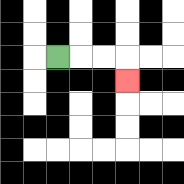{'start': '[2, 2]', 'end': '[5, 3]', 'path_directions': 'R,R,R,D', 'path_coordinates': '[[2, 2], [3, 2], [4, 2], [5, 2], [5, 3]]'}